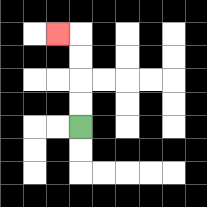{'start': '[3, 5]', 'end': '[2, 1]', 'path_directions': 'U,U,U,U,L', 'path_coordinates': '[[3, 5], [3, 4], [3, 3], [3, 2], [3, 1], [2, 1]]'}